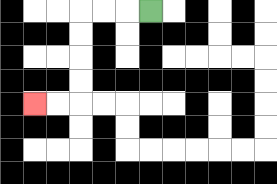{'start': '[6, 0]', 'end': '[1, 4]', 'path_directions': 'L,L,L,D,D,D,D,L,L', 'path_coordinates': '[[6, 0], [5, 0], [4, 0], [3, 0], [3, 1], [3, 2], [3, 3], [3, 4], [2, 4], [1, 4]]'}